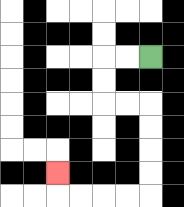{'start': '[6, 2]', 'end': '[2, 7]', 'path_directions': 'L,L,D,D,R,R,D,D,D,D,L,L,L,L,U', 'path_coordinates': '[[6, 2], [5, 2], [4, 2], [4, 3], [4, 4], [5, 4], [6, 4], [6, 5], [6, 6], [6, 7], [6, 8], [5, 8], [4, 8], [3, 8], [2, 8], [2, 7]]'}